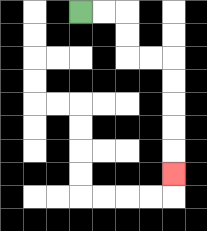{'start': '[3, 0]', 'end': '[7, 7]', 'path_directions': 'R,R,D,D,R,R,D,D,D,D,D', 'path_coordinates': '[[3, 0], [4, 0], [5, 0], [5, 1], [5, 2], [6, 2], [7, 2], [7, 3], [7, 4], [7, 5], [7, 6], [7, 7]]'}